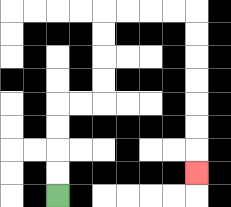{'start': '[2, 8]', 'end': '[8, 7]', 'path_directions': 'U,U,U,U,R,R,U,U,U,U,R,R,R,R,D,D,D,D,D,D,D', 'path_coordinates': '[[2, 8], [2, 7], [2, 6], [2, 5], [2, 4], [3, 4], [4, 4], [4, 3], [4, 2], [4, 1], [4, 0], [5, 0], [6, 0], [7, 0], [8, 0], [8, 1], [8, 2], [8, 3], [8, 4], [8, 5], [8, 6], [8, 7]]'}